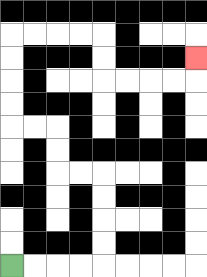{'start': '[0, 11]', 'end': '[8, 2]', 'path_directions': 'R,R,R,R,U,U,U,U,L,L,U,U,L,L,U,U,U,U,R,R,R,R,D,D,R,R,R,R,U', 'path_coordinates': '[[0, 11], [1, 11], [2, 11], [3, 11], [4, 11], [4, 10], [4, 9], [4, 8], [4, 7], [3, 7], [2, 7], [2, 6], [2, 5], [1, 5], [0, 5], [0, 4], [0, 3], [0, 2], [0, 1], [1, 1], [2, 1], [3, 1], [4, 1], [4, 2], [4, 3], [5, 3], [6, 3], [7, 3], [8, 3], [8, 2]]'}